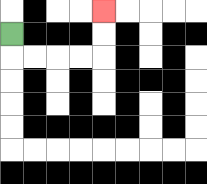{'start': '[0, 1]', 'end': '[4, 0]', 'path_directions': 'D,R,R,R,R,U,U', 'path_coordinates': '[[0, 1], [0, 2], [1, 2], [2, 2], [3, 2], [4, 2], [4, 1], [4, 0]]'}